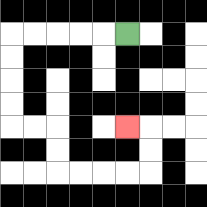{'start': '[5, 1]', 'end': '[5, 5]', 'path_directions': 'L,L,L,L,L,D,D,D,D,R,R,D,D,R,R,R,R,U,U,L', 'path_coordinates': '[[5, 1], [4, 1], [3, 1], [2, 1], [1, 1], [0, 1], [0, 2], [0, 3], [0, 4], [0, 5], [1, 5], [2, 5], [2, 6], [2, 7], [3, 7], [4, 7], [5, 7], [6, 7], [6, 6], [6, 5], [5, 5]]'}